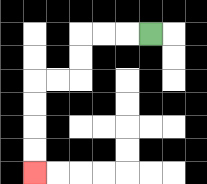{'start': '[6, 1]', 'end': '[1, 7]', 'path_directions': 'L,L,L,D,D,L,L,D,D,D,D', 'path_coordinates': '[[6, 1], [5, 1], [4, 1], [3, 1], [3, 2], [3, 3], [2, 3], [1, 3], [1, 4], [1, 5], [1, 6], [1, 7]]'}